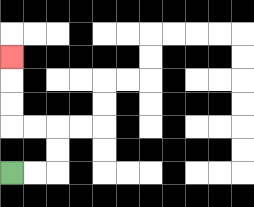{'start': '[0, 7]', 'end': '[0, 2]', 'path_directions': 'R,R,U,U,L,L,U,U,U', 'path_coordinates': '[[0, 7], [1, 7], [2, 7], [2, 6], [2, 5], [1, 5], [0, 5], [0, 4], [0, 3], [0, 2]]'}